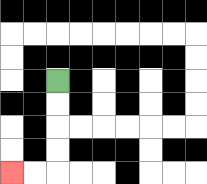{'start': '[2, 3]', 'end': '[0, 7]', 'path_directions': 'D,D,D,D,L,L', 'path_coordinates': '[[2, 3], [2, 4], [2, 5], [2, 6], [2, 7], [1, 7], [0, 7]]'}